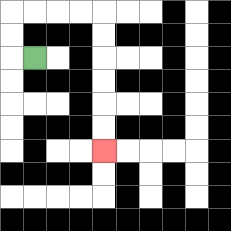{'start': '[1, 2]', 'end': '[4, 6]', 'path_directions': 'L,U,U,R,R,R,R,D,D,D,D,D,D', 'path_coordinates': '[[1, 2], [0, 2], [0, 1], [0, 0], [1, 0], [2, 0], [3, 0], [4, 0], [4, 1], [4, 2], [4, 3], [4, 4], [4, 5], [4, 6]]'}